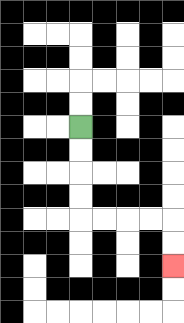{'start': '[3, 5]', 'end': '[7, 11]', 'path_directions': 'D,D,D,D,R,R,R,R,D,D', 'path_coordinates': '[[3, 5], [3, 6], [3, 7], [3, 8], [3, 9], [4, 9], [5, 9], [6, 9], [7, 9], [7, 10], [7, 11]]'}